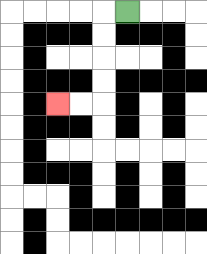{'start': '[5, 0]', 'end': '[2, 4]', 'path_directions': 'L,D,D,D,D,L,L', 'path_coordinates': '[[5, 0], [4, 0], [4, 1], [4, 2], [4, 3], [4, 4], [3, 4], [2, 4]]'}